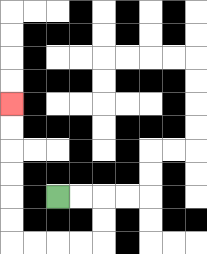{'start': '[2, 8]', 'end': '[0, 4]', 'path_directions': 'R,R,D,D,L,L,L,L,U,U,U,U,U,U', 'path_coordinates': '[[2, 8], [3, 8], [4, 8], [4, 9], [4, 10], [3, 10], [2, 10], [1, 10], [0, 10], [0, 9], [0, 8], [0, 7], [0, 6], [0, 5], [0, 4]]'}